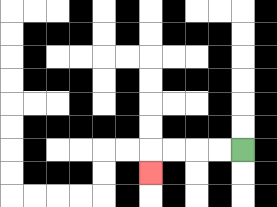{'start': '[10, 6]', 'end': '[6, 7]', 'path_directions': 'L,L,L,L,D', 'path_coordinates': '[[10, 6], [9, 6], [8, 6], [7, 6], [6, 6], [6, 7]]'}